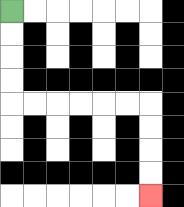{'start': '[0, 0]', 'end': '[6, 8]', 'path_directions': 'D,D,D,D,R,R,R,R,R,R,D,D,D,D', 'path_coordinates': '[[0, 0], [0, 1], [0, 2], [0, 3], [0, 4], [1, 4], [2, 4], [3, 4], [4, 4], [5, 4], [6, 4], [6, 5], [6, 6], [6, 7], [6, 8]]'}